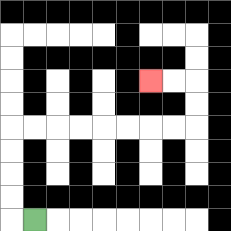{'start': '[1, 9]', 'end': '[6, 3]', 'path_directions': 'L,U,U,U,U,R,R,R,R,R,R,R,R,U,U,L,L', 'path_coordinates': '[[1, 9], [0, 9], [0, 8], [0, 7], [0, 6], [0, 5], [1, 5], [2, 5], [3, 5], [4, 5], [5, 5], [6, 5], [7, 5], [8, 5], [8, 4], [8, 3], [7, 3], [6, 3]]'}